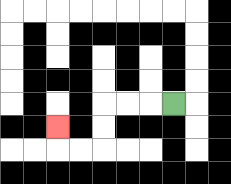{'start': '[7, 4]', 'end': '[2, 5]', 'path_directions': 'L,L,L,D,D,L,L,U', 'path_coordinates': '[[7, 4], [6, 4], [5, 4], [4, 4], [4, 5], [4, 6], [3, 6], [2, 6], [2, 5]]'}